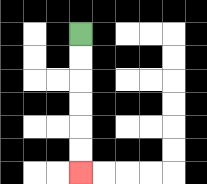{'start': '[3, 1]', 'end': '[3, 7]', 'path_directions': 'D,D,D,D,D,D', 'path_coordinates': '[[3, 1], [3, 2], [3, 3], [3, 4], [3, 5], [3, 6], [3, 7]]'}